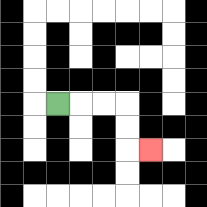{'start': '[2, 4]', 'end': '[6, 6]', 'path_directions': 'R,R,R,D,D,R', 'path_coordinates': '[[2, 4], [3, 4], [4, 4], [5, 4], [5, 5], [5, 6], [6, 6]]'}